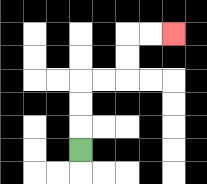{'start': '[3, 6]', 'end': '[7, 1]', 'path_directions': 'U,U,U,R,R,U,U,R,R', 'path_coordinates': '[[3, 6], [3, 5], [3, 4], [3, 3], [4, 3], [5, 3], [5, 2], [5, 1], [6, 1], [7, 1]]'}